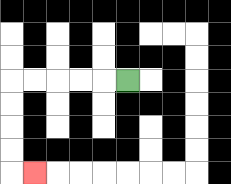{'start': '[5, 3]', 'end': '[1, 7]', 'path_directions': 'L,L,L,L,L,D,D,D,D,R', 'path_coordinates': '[[5, 3], [4, 3], [3, 3], [2, 3], [1, 3], [0, 3], [0, 4], [0, 5], [0, 6], [0, 7], [1, 7]]'}